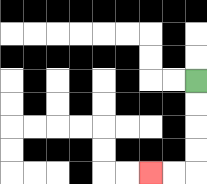{'start': '[8, 3]', 'end': '[6, 7]', 'path_directions': 'D,D,D,D,L,L', 'path_coordinates': '[[8, 3], [8, 4], [8, 5], [8, 6], [8, 7], [7, 7], [6, 7]]'}